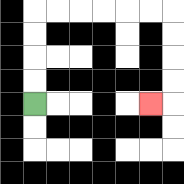{'start': '[1, 4]', 'end': '[6, 4]', 'path_directions': 'U,U,U,U,R,R,R,R,R,R,D,D,D,D,L', 'path_coordinates': '[[1, 4], [1, 3], [1, 2], [1, 1], [1, 0], [2, 0], [3, 0], [4, 0], [5, 0], [6, 0], [7, 0], [7, 1], [7, 2], [7, 3], [7, 4], [6, 4]]'}